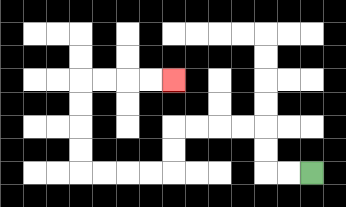{'start': '[13, 7]', 'end': '[7, 3]', 'path_directions': 'L,L,U,U,L,L,L,L,D,D,L,L,L,L,U,U,U,U,R,R,R,R', 'path_coordinates': '[[13, 7], [12, 7], [11, 7], [11, 6], [11, 5], [10, 5], [9, 5], [8, 5], [7, 5], [7, 6], [7, 7], [6, 7], [5, 7], [4, 7], [3, 7], [3, 6], [3, 5], [3, 4], [3, 3], [4, 3], [5, 3], [6, 3], [7, 3]]'}